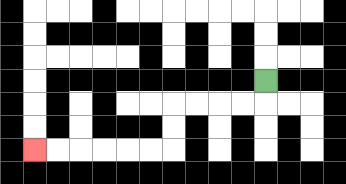{'start': '[11, 3]', 'end': '[1, 6]', 'path_directions': 'D,L,L,L,L,D,D,L,L,L,L,L,L', 'path_coordinates': '[[11, 3], [11, 4], [10, 4], [9, 4], [8, 4], [7, 4], [7, 5], [7, 6], [6, 6], [5, 6], [4, 6], [3, 6], [2, 6], [1, 6]]'}